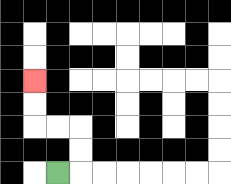{'start': '[2, 7]', 'end': '[1, 3]', 'path_directions': 'R,U,U,L,L,U,U', 'path_coordinates': '[[2, 7], [3, 7], [3, 6], [3, 5], [2, 5], [1, 5], [1, 4], [1, 3]]'}